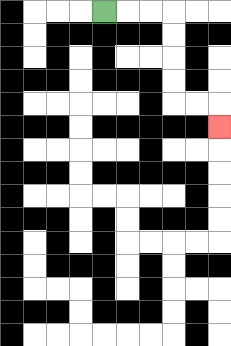{'start': '[4, 0]', 'end': '[9, 5]', 'path_directions': 'R,R,R,D,D,D,D,R,R,D', 'path_coordinates': '[[4, 0], [5, 0], [6, 0], [7, 0], [7, 1], [7, 2], [7, 3], [7, 4], [8, 4], [9, 4], [9, 5]]'}